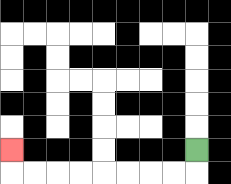{'start': '[8, 6]', 'end': '[0, 6]', 'path_directions': 'D,L,L,L,L,L,L,L,L,U', 'path_coordinates': '[[8, 6], [8, 7], [7, 7], [6, 7], [5, 7], [4, 7], [3, 7], [2, 7], [1, 7], [0, 7], [0, 6]]'}